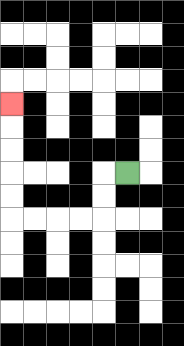{'start': '[5, 7]', 'end': '[0, 4]', 'path_directions': 'L,D,D,L,L,L,L,U,U,U,U,U', 'path_coordinates': '[[5, 7], [4, 7], [4, 8], [4, 9], [3, 9], [2, 9], [1, 9], [0, 9], [0, 8], [0, 7], [0, 6], [0, 5], [0, 4]]'}